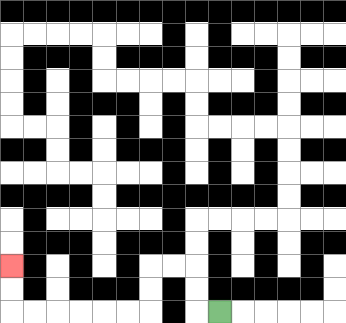{'start': '[9, 13]', 'end': '[0, 11]', 'path_directions': 'L,U,U,L,L,D,D,L,L,L,L,L,L,U,U', 'path_coordinates': '[[9, 13], [8, 13], [8, 12], [8, 11], [7, 11], [6, 11], [6, 12], [6, 13], [5, 13], [4, 13], [3, 13], [2, 13], [1, 13], [0, 13], [0, 12], [0, 11]]'}